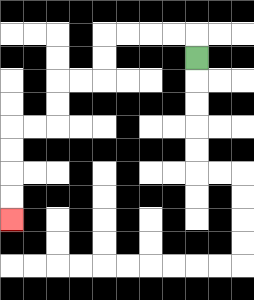{'start': '[8, 2]', 'end': '[0, 9]', 'path_directions': 'U,L,L,L,L,D,D,L,L,D,D,L,L,D,D,D,D', 'path_coordinates': '[[8, 2], [8, 1], [7, 1], [6, 1], [5, 1], [4, 1], [4, 2], [4, 3], [3, 3], [2, 3], [2, 4], [2, 5], [1, 5], [0, 5], [0, 6], [0, 7], [0, 8], [0, 9]]'}